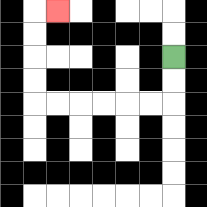{'start': '[7, 2]', 'end': '[2, 0]', 'path_directions': 'D,D,L,L,L,L,L,L,U,U,U,U,R', 'path_coordinates': '[[7, 2], [7, 3], [7, 4], [6, 4], [5, 4], [4, 4], [3, 4], [2, 4], [1, 4], [1, 3], [1, 2], [1, 1], [1, 0], [2, 0]]'}